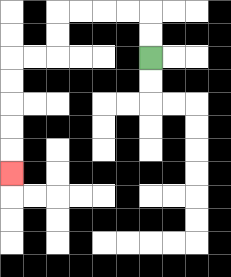{'start': '[6, 2]', 'end': '[0, 7]', 'path_directions': 'U,U,L,L,L,L,D,D,L,L,D,D,D,D,D', 'path_coordinates': '[[6, 2], [6, 1], [6, 0], [5, 0], [4, 0], [3, 0], [2, 0], [2, 1], [2, 2], [1, 2], [0, 2], [0, 3], [0, 4], [0, 5], [0, 6], [0, 7]]'}